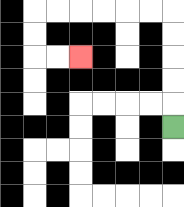{'start': '[7, 5]', 'end': '[3, 2]', 'path_directions': 'U,U,U,U,U,L,L,L,L,L,L,D,D,R,R', 'path_coordinates': '[[7, 5], [7, 4], [7, 3], [7, 2], [7, 1], [7, 0], [6, 0], [5, 0], [4, 0], [3, 0], [2, 0], [1, 0], [1, 1], [1, 2], [2, 2], [3, 2]]'}